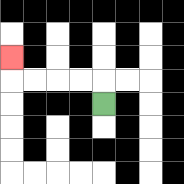{'start': '[4, 4]', 'end': '[0, 2]', 'path_directions': 'U,L,L,L,L,U', 'path_coordinates': '[[4, 4], [4, 3], [3, 3], [2, 3], [1, 3], [0, 3], [0, 2]]'}